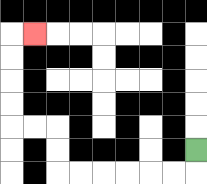{'start': '[8, 6]', 'end': '[1, 1]', 'path_directions': 'D,L,L,L,L,L,L,U,U,L,L,U,U,U,U,R', 'path_coordinates': '[[8, 6], [8, 7], [7, 7], [6, 7], [5, 7], [4, 7], [3, 7], [2, 7], [2, 6], [2, 5], [1, 5], [0, 5], [0, 4], [0, 3], [0, 2], [0, 1], [1, 1]]'}